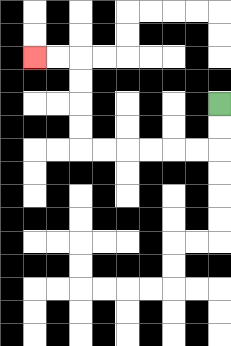{'start': '[9, 4]', 'end': '[1, 2]', 'path_directions': 'D,D,L,L,L,L,L,L,U,U,U,U,L,L', 'path_coordinates': '[[9, 4], [9, 5], [9, 6], [8, 6], [7, 6], [6, 6], [5, 6], [4, 6], [3, 6], [3, 5], [3, 4], [3, 3], [3, 2], [2, 2], [1, 2]]'}